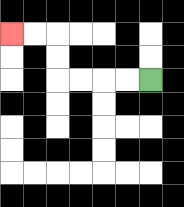{'start': '[6, 3]', 'end': '[0, 1]', 'path_directions': 'L,L,L,L,U,U,L,L', 'path_coordinates': '[[6, 3], [5, 3], [4, 3], [3, 3], [2, 3], [2, 2], [2, 1], [1, 1], [0, 1]]'}